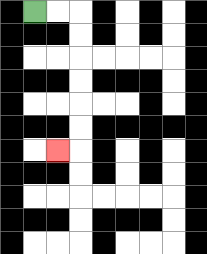{'start': '[1, 0]', 'end': '[2, 6]', 'path_directions': 'R,R,D,D,D,D,D,D,L', 'path_coordinates': '[[1, 0], [2, 0], [3, 0], [3, 1], [3, 2], [3, 3], [3, 4], [3, 5], [3, 6], [2, 6]]'}